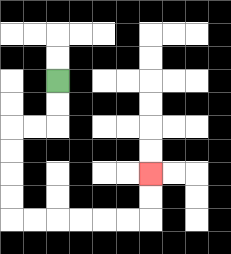{'start': '[2, 3]', 'end': '[6, 7]', 'path_directions': 'D,D,L,L,D,D,D,D,R,R,R,R,R,R,U,U', 'path_coordinates': '[[2, 3], [2, 4], [2, 5], [1, 5], [0, 5], [0, 6], [0, 7], [0, 8], [0, 9], [1, 9], [2, 9], [3, 9], [4, 9], [5, 9], [6, 9], [6, 8], [6, 7]]'}